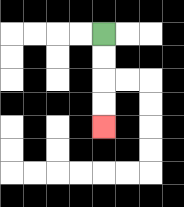{'start': '[4, 1]', 'end': '[4, 5]', 'path_directions': 'D,D,D,D', 'path_coordinates': '[[4, 1], [4, 2], [4, 3], [4, 4], [4, 5]]'}